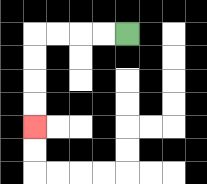{'start': '[5, 1]', 'end': '[1, 5]', 'path_directions': 'L,L,L,L,D,D,D,D', 'path_coordinates': '[[5, 1], [4, 1], [3, 1], [2, 1], [1, 1], [1, 2], [1, 3], [1, 4], [1, 5]]'}